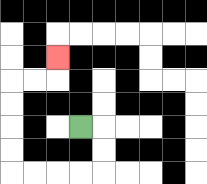{'start': '[3, 5]', 'end': '[2, 2]', 'path_directions': 'R,D,D,L,L,L,L,U,U,U,U,R,R,U', 'path_coordinates': '[[3, 5], [4, 5], [4, 6], [4, 7], [3, 7], [2, 7], [1, 7], [0, 7], [0, 6], [0, 5], [0, 4], [0, 3], [1, 3], [2, 3], [2, 2]]'}